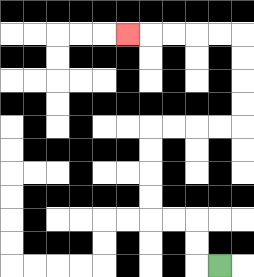{'start': '[9, 11]', 'end': '[5, 1]', 'path_directions': 'L,U,U,L,L,U,U,U,U,R,R,R,R,U,U,U,U,L,L,L,L,L', 'path_coordinates': '[[9, 11], [8, 11], [8, 10], [8, 9], [7, 9], [6, 9], [6, 8], [6, 7], [6, 6], [6, 5], [7, 5], [8, 5], [9, 5], [10, 5], [10, 4], [10, 3], [10, 2], [10, 1], [9, 1], [8, 1], [7, 1], [6, 1], [5, 1]]'}